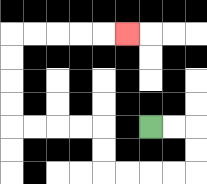{'start': '[6, 5]', 'end': '[5, 1]', 'path_directions': 'R,R,D,D,L,L,L,L,U,U,L,L,L,L,U,U,U,U,R,R,R,R,R', 'path_coordinates': '[[6, 5], [7, 5], [8, 5], [8, 6], [8, 7], [7, 7], [6, 7], [5, 7], [4, 7], [4, 6], [4, 5], [3, 5], [2, 5], [1, 5], [0, 5], [0, 4], [0, 3], [0, 2], [0, 1], [1, 1], [2, 1], [3, 1], [4, 1], [5, 1]]'}